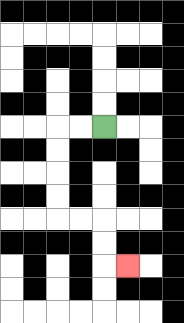{'start': '[4, 5]', 'end': '[5, 11]', 'path_directions': 'L,L,D,D,D,D,R,R,D,D,R', 'path_coordinates': '[[4, 5], [3, 5], [2, 5], [2, 6], [2, 7], [2, 8], [2, 9], [3, 9], [4, 9], [4, 10], [4, 11], [5, 11]]'}